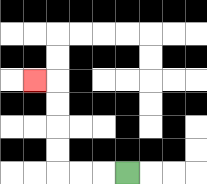{'start': '[5, 7]', 'end': '[1, 3]', 'path_directions': 'L,L,L,U,U,U,U,L', 'path_coordinates': '[[5, 7], [4, 7], [3, 7], [2, 7], [2, 6], [2, 5], [2, 4], [2, 3], [1, 3]]'}